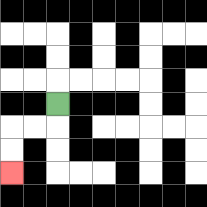{'start': '[2, 4]', 'end': '[0, 7]', 'path_directions': 'D,L,L,D,D', 'path_coordinates': '[[2, 4], [2, 5], [1, 5], [0, 5], [0, 6], [0, 7]]'}